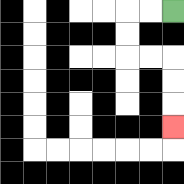{'start': '[7, 0]', 'end': '[7, 5]', 'path_directions': 'L,L,D,D,R,R,D,D,D', 'path_coordinates': '[[7, 0], [6, 0], [5, 0], [5, 1], [5, 2], [6, 2], [7, 2], [7, 3], [7, 4], [7, 5]]'}